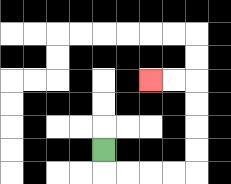{'start': '[4, 6]', 'end': '[6, 3]', 'path_directions': 'D,R,R,R,R,U,U,U,U,L,L', 'path_coordinates': '[[4, 6], [4, 7], [5, 7], [6, 7], [7, 7], [8, 7], [8, 6], [8, 5], [8, 4], [8, 3], [7, 3], [6, 3]]'}